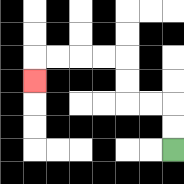{'start': '[7, 6]', 'end': '[1, 3]', 'path_directions': 'U,U,L,L,U,U,L,L,L,L,D', 'path_coordinates': '[[7, 6], [7, 5], [7, 4], [6, 4], [5, 4], [5, 3], [5, 2], [4, 2], [3, 2], [2, 2], [1, 2], [1, 3]]'}